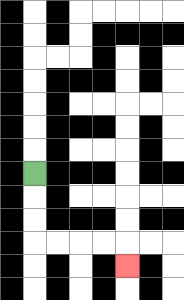{'start': '[1, 7]', 'end': '[5, 11]', 'path_directions': 'D,D,D,R,R,R,R,D', 'path_coordinates': '[[1, 7], [1, 8], [1, 9], [1, 10], [2, 10], [3, 10], [4, 10], [5, 10], [5, 11]]'}